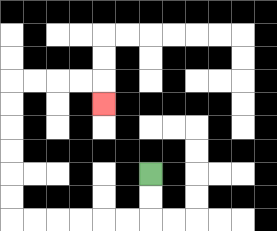{'start': '[6, 7]', 'end': '[4, 4]', 'path_directions': 'D,D,L,L,L,L,L,L,U,U,U,U,U,U,R,R,R,R,D', 'path_coordinates': '[[6, 7], [6, 8], [6, 9], [5, 9], [4, 9], [3, 9], [2, 9], [1, 9], [0, 9], [0, 8], [0, 7], [0, 6], [0, 5], [0, 4], [0, 3], [1, 3], [2, 3], [3, 3], [4, 3], [4, 4]]'}